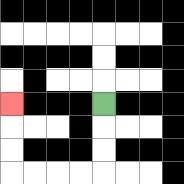{'start': '[4, 4]', 'end': '[0, 4]', 'path_directions': 'D,D,D,L,L,L,L,U,U,U', 'path_coordinates': '[[4, 4], [4, 5], [4, 6], [4, 7], [3, 7], [2, 7], [1, 7], [0, 7], [0, 6], [0, 5], [0, 4]]'}